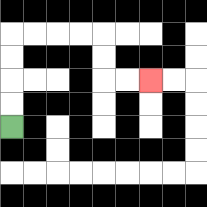{'start': '[0, 5]', 'end': '[6, 3]', 'path_directions': 'U,U,U,U,R,R,R,R,D,D,R,R', 'path_coordinates': '[[0, 5], [0, 4], [0, 3], [0, 2], [0, 1], [1, 1], [2, 1], [3, 1], [4, 1], [4, 2], [4, 3], [5, 3], [6, 3]]'}